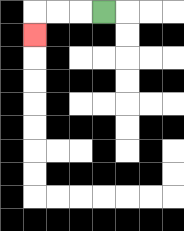{'start': '[4, 0]', 'end': '[1, 1]', 'path_directions': 'L,L,L,D', 'path_coordinates': '[[4, 0], [3, 0], [2, 0], [1, 0], [1, 1]]'}